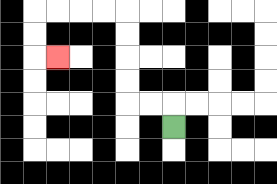{'start': '[7, 5]', 'end': '[2, 2]', 'path_directions': 'U,L,L,U,U,U,U,L,L,L,L,D,D,R', 'path_coordinates': '[[7, 5], [7, 4], [6, 4], [5, 4], [5, 3], [5, 2], [5, 1], [5, 0], [4, 0], [3, 0], [2, 0], [1, 0], [1, 1], [1, 2], [2, 2]]'}